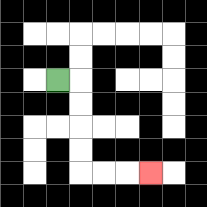{'start': '[2, 3]', 'end': '[6, 7]', 'path_directions': 'R,D,D,D,D,R,R,R', 'path_coordinates': '[[2, 3], [3, 3], [3, 4], [3, 5], [3, 6], [3, 7], [4, 7], [5, 7], [6, 7]]'}